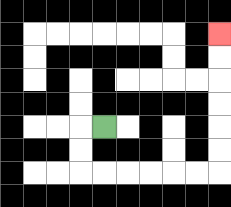{'start': '[4, 5]', 'end': '[9, 1]', 'path_directions': 'L,D,D,R,R,R,R,R,R,U,U,U,U,U,U', 'path_coordinates': '[[4, 5], [3, 5], [3, 6], [3, 7], [4, 7], [5, 7], [6, 7], [7, 7], [8, 7], [9, 7], [9, 6], [9, 5], [9, 4], [9, 3], [9, 2], [9, 1]]'}